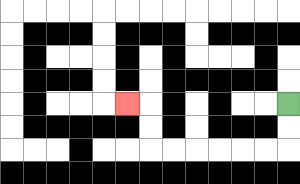{'start': '[12, 4]', 'end': '[5, 4]', 'path_directions': 'D,D,L,L,L,L,L,L,U,U,L', 'path_coordinates': '[[12, 4], [12, 5], [12, 6], [11, 6], [10, 6], [9, 6], [8, 6], [7, 6], [6, 6], [6, 5], [6, 4], [5, 4]]'}